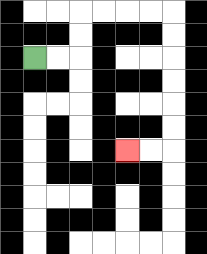{'start': '[1, 2]', 'end': '[5, 6]', 'path_directions': 'R,R,U,U,R,R,R,R,D,D,D,D,D,D,L,L', 'path_coordinates': '[[1, 2], [2, 2], [3, 2], [3, 1], [3, 0], [4, 0], [5, 0], [6, 0], [7, 0], [7, 1], [7, 2], [7, 3], [7, 4], [7, 5], [7, 6], [6, 6], [5, 6]]'}